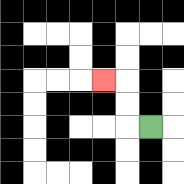{'start': '[6, 5]', 'end': '[4, 3]', 'path_directions': 'L,U,U,L', 'path_coordinates': '[[6, 5], [5, 5], [5, 4], [5, 3], [4, 3]]'}